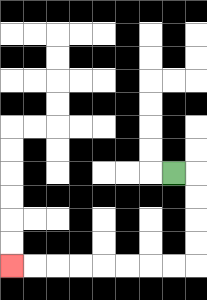{'start': '[7, 7]', 'end': '[0, 11]', 'path_directions': 'R,D,D,D,D,L,L,L,L,L,L,L,L', 'path_coordinates': '[[7, 7], [8, 7], [8, 8], [8, 9], [8, 10], [8, 11], [7, 11], [6, 11], [5, 11], [4, 11], [3, 11], [2, 11], [1, 11], [0, 11]]'}